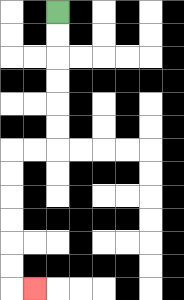{'start': '[2, 0]', 'end': '[1, 12]', 'path_directions': 'D,D,D,D,D,D,L,L,D,D,D,D,D,D,R', 'path_coordinates': '[[2, 0], [2, 1], [2, 2], [2, 3], [2, 4], [2, 5], [2, 6], [1, 6], [0, 6], [0, 7], [0, 8], [0, 9], [0, 10], [0, 11], [0, 12], [1, 12]]'}